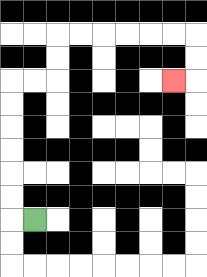{'start': '[1, 9]', 'end': '[7, 3]', 'path_directions': 'L,U,U,U,U,U,U,R,R,U,U,R,R,R,R,R,R,D,D,L', 'path_coordinates': '[[1, 9], [0, 9], [0, 8], [0, 7], [0, 6], [0, 5], [0, 4], [0, 3], [1, 3], [2, 3], [2, 2], [2, 1], [3, 1], [4, 1], [5, 1], [6, 1], [7, 1], [8, 1], [8, 2], [8, 3], [7, 3]]'}